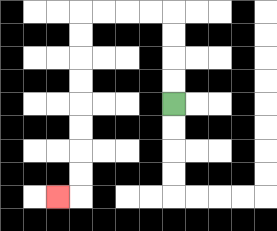{'start': '[7, 4]', 'end': '[2, 8]', 'path_directions': 'U,U,U,U,L,L,L,L,D,D,D,D,D,D,D,D,L', 'path_coordinates': '[[7, 4], [7, 3], [7, 2], [7, 1], [7, 0], [6, 0], [5, 0], [4, 0], [3, 0], [3, 1], [3, 2], [3, 3], [3, 4], [3, 5], [3, 6], [3, 7], [3, 8], [2, 8]]'}